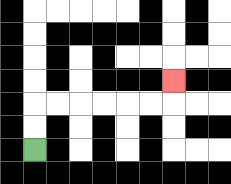{'start': '[1, 6]', 'end': '[7, 3]', 'path_directions': 'U,U,R,R,R,R,R,R,U', 'path_coordinates': '[[1, 6], [1, 5], [1, 4], [2, 4], [3, 4], [4, 4], [5, 4], [6, 4], [7, 4], [7, 3]]'}